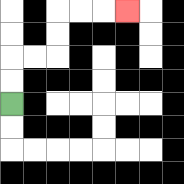{'start': '[0, 4]', 'end': '[5, 0]', 'path_directions': 'U,U,R,R,U,U,R,R,R', 'path_coordinates': '[[0, 4], [0, 3], [0, 2], [1, 2], [2, 2], [2, 1], [2, 0], [3, 0], [4, 0], [5, 0]]'}